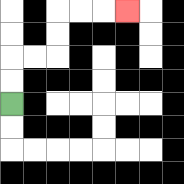{'start': '[0, 4]', 'end': '[5, 0]', 'path_directions': 'U,U,R,R,U,U,R,R,R', 'path_coordinates': '[[0, 4], [0, 3], [0, 2], [1, 2], [2, 2], [2, 1], [2, 0], [3, 0], [4, 0], [5, 0]]'}